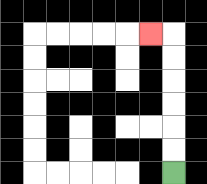{'start': '[7, 7]', 'end': '[6, 1]', 'path_directions': 'U,U,U,U,U,U,L', 'path_coordinates': '[[7, 7], [7, 6], [7, 5], [7, 4], [7, 3], [7, 2], [7, 1], [6, 1]]'}